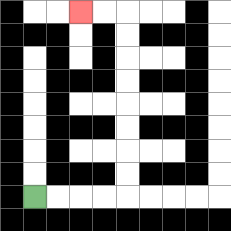{'start': '[1, 8]', 'end': '[3, 0]', 'path_directions': 'R,R,R,R,U,U,U,U,U,U,U,U,L,L', 'path_coordinates': '[[1, 8], [2, 8], [3, 8], [4, 8], [5, 8], [5, 7], [5, 6], [5, 5], [5, 4], [5, 3], [5, 2], [5, 1], [5, 0], [4, 0], [3, 0]]'}